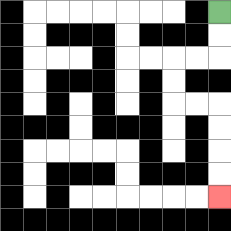{'start': '[9, 0]', 'end': '[9, 8]', 'path_directions': 'D,D,L,L,D,D,R,R,D,D,D,D', 'path_coordinates': '[[9, 0], [9, 1], [9, 2], [8, 2], [7, 2], [7, 3], [7, 4], [8, 4], [9, 4], [9, 5], [9, 6], [9, 7], [9, 8]]'}